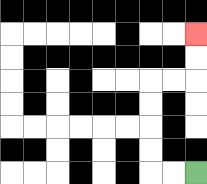{'start': '[8, 7]', 'end': '[8, 1]', 'path_directions': 'L,L,U,U,U,U,R,R,U,U', 'path_coordinates': '[[8, 7], [7, 7], [6, 7], [6, 6], [6, 5], [6, 4], [6, 3], [7, 3], [8, 3], [8, 2], [8, 1]]'}